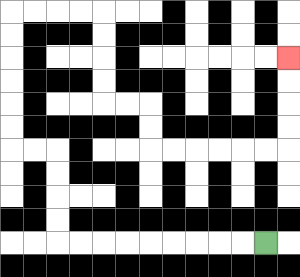{'start': '[11, 10]', 'end': '[12, 2]', 'path_directions': 'L,L,L,L,L,L,L,L,L,U,U,U,U,L,L,U,U,U,U,U,U,R,R,R,R,D,D,D,D,R,R,D,D,R,R,R,R,R,R,U,U,U,U', 'path_coordinates': '[[11, 10], [10, 10], [9, 10], [8, 10], [7, 10], [6, 10], [5, 10], [4, 10], [3, 10], [2, 10], [2, 9], [2, 8], [2, 7], [2, 6], [1, 6], [0, 6], [0, 5], [0, 4], [0, 3], [0, 2], [0, 1], [0, 0], [1, 0], [2, 0], [3, 0], [4, 0], [4, 1], [4, 2], [4, 3], [4, 4], [5, 4], [6, 4], [6, 5], [6, 6], [7, 6], [8, 6], [9, 6], [10, 6], [11, 6], [12, 6], [12, 5], [12, 4], [12, 3], [12, 2]]'}